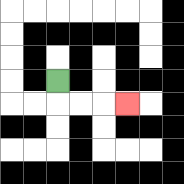{'start': '[2, 3]', 'end': '[5, 4]', 'path_directions': 'D,R,R,R', 'path_coordinates': '[[2, 3], [2, 4], [3, 4], [4, 4], [5, 4]]'}